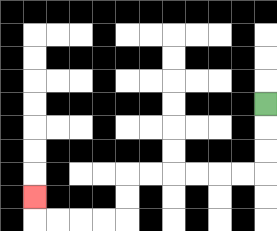{'start': '[11, 4]', 'end': '[1, 8]', 'path_directions': 'D,D,D,L,L,L,L,L,L,D,D,L,L,L,L,U', 'path_coordinates': '[[11, 4], [11, 5], [11, 6], [11, 7], [10, 7], [9, 7], [8, 7], [7, 7], [6, 7], [5, 7], [5, 8], [5, 9], [4, 9], [3, 9], [2, 9], [1, 9], [1, 8]]'}